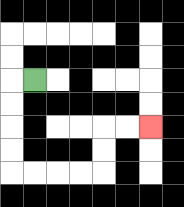{'start': '[1, 3]', 'end': '[6, 5]', 'path_directions': 'L,D,D,D,D,R,R,R,R,U,U,R,R', 'path_coordinates': '[[1, 3], [0, 3], [0, 4], [0, 5], [0, 6], [0, 7], [1, 7], [2, 7], [3, 7], [4, 7], [4, 6], [4, 5], [5, 5], [6, 5]]'}